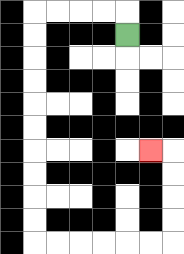{'start': '[5, 1]', 'end': '[6, 6]', 'path_directions': 'U,L,L,L,L,D,D,D,D,D,D,D,D,D,D,R,R,R,R,R,R,U,U,U,U,L', 'path_coordinates': '[[5, 1], [5, 0], [4, 0], [3, 0], [2, 0], [1, 0], [1, 1], [1, 2], [1, 3], [1, 4], [1, 5], [1, 6], [1, 7], [1, 8], [1, 9], [1, 10], [2, 10], [3, 10], [4, 10], [5, 10], [6, 10], [7, 10], [7, 9], [7, 8], [7, 7], [7, 6], [6, 6]]'}